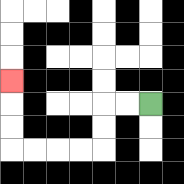{'start': '[6, 4]', 'end': '[0, 3]', 'path_directions': 'L,L,D,D,L,L,L,L,U,U,U', 'path_coordinates': '[[6, 4], [5, 4], [4, 4], [4, 5], [4, 6], [3, 6], [2, 6], [1, 6], [0, 6], [0, 5], [0, 4], [0, 3]]'}